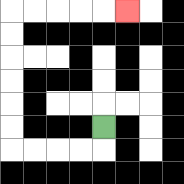{'start': '[4, 5]', 'end': '[5, 0]', 'path_directions': 'D,L,L,L,L,U,U,U,U,U,U,R,R,R,R,R', 'path_coordinates': '[[4, 5], [4, 6], [3, 6], [2, 6], [1, 6], [0, 6], [0, 5], [0, 4], [0, 3], [0, 2], [0, 1], [0, 0], [1, 0], [2, 0], [3, 0], [4, 0], [5, 0]]'}